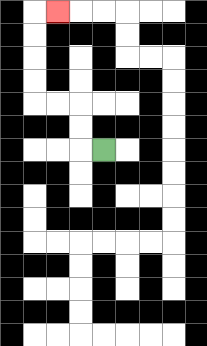{'start': '[4, 6]', 'end': '[2, 0]', 'path_directions': 'L,U,U,L,L,U,U,U,U,R', 'path_coordinates': '[[4, 6], [3, 6], [3, 5], [3, 4], [2, 4], [1, 4], [1, 3], [1, 2], [1, 1], [1, 0], [2, 0]]'}